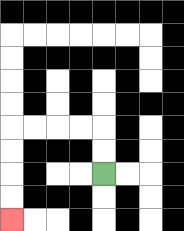{'start': '[4, 7]', 'end': '[0, 9]', 'path_directions': 'U,U,L,L,L,L,D,D,D,D', 'path_coordinates': '[[4, 7], [4, 6], [4, 5], [3, 5], [2, 5], [1, 5], [0, 5], [0, 6], [0, 7], [0, 8], [0, 9]]'}